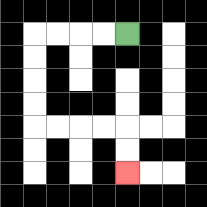{'start': '[5, 1]', 'end': '[5, 7]', 'path_directions': 'L,L,L,L,D,D,D,D,R,R,R,R,D,D', 'path_coordinates': '[[5, 1], [4, 1], [3, 1], [2, 1], [1, 1], [1, 2], [1, 3], [1, 4], [1, 5], [2, 5], [3, 5], [4, 5], [5, 5], [5, 6], [5, 7]]'}